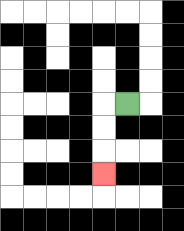{'start': '[5, 4]', 'end': '[4, 7]', 'path_directions': 'L,D,D,D', 'path_coordinates': '[[5, 4], [4, 4], [4, 5], [4, 6], [4, 7]]'}